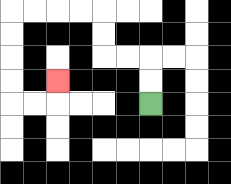{'start': '[6, 4]', 'end': '[2, 3]', 'path_directions': 'U,U,L,L,U,U,L,L,L,L,D,D,D,D,R,R,U', 'path_coordinates': '[[6, 4], [6, 3], [6, 2], [5, 2], [4, 2], [4, 1], [4, 0], [3, 0], [2, 0], [1, 0], [0, 0], [0, 1], [0, 2], [0, 3], [0, 4], [1, 4], [2, 4], [2, 3]]'}